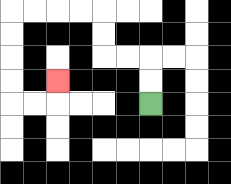{'start': '[6, 4]', 'end': '[2, 3]', 'path_directions': 'U,U,L,L,U,U,L,L,L,L,D,D,D,D,R,R,U', 'path_coordinates': '[[6, 4], [6, 3], [6, 2], [5, 2], [4, 2], [4, 1], [4, 0], [3, 0], [2, 0], [1, 0], [0, 0], [0, 1], [0, 2], [0, 3], [0, 4], [1, 4], [2, 4], [2, 3]]'}